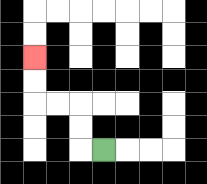{'start': '[4, 6]', 'end': '[1, 2]', 'path_directions': 'L,U,U,L,L,U,U', 'path_coordinates': '[[4, 6], [3, 6], [3, 5], [3, 4], [2, 4], [1, 4], [1, 3], [1, 2]]'}